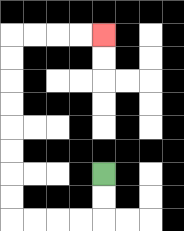{'start': '[4, 7]', 'end': '[4, 1]', 'path_directions': 'D,D,L,L,L,L,U,U,U,U,U,U,U,U,R,R,R,R', 'path_coordinates': '[[4, 7], [4, 8], [4, 9], [3, 9], [2, 9], [1, 9], [0, 9], [0, 8], [0, 7], [0, 6], [0, 5], [0, 4], [0, 3], [0, 2], [0, 1], [1, 1], [2, 1], [3, 1], [4, 1]]'}